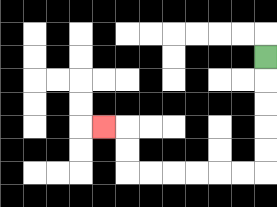{'start': '[11, 2]', 'end': '[4, 5]', 'path_directions': 'D,D,D,D,D,L,L,L,L,L,L,U,U,L', 'path_coordinates': '[[11, 2], [11, 3], [11, 4], [11, 5], [11, 6], [11, 7], [10, 7], [9, 7], [8, 7], [7, 7], [6, 7], [5, 7], [5, 6], [5, 5], [4, 5]]'}